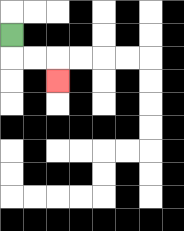{'start': '[0, 1]', 'end': '[2, 3]', 'path_directions': 'D,R,R,D', 'path_coordinates': '[[0, 1], [0, 2], [1, 2], [2, 2], [2, 3]]'}